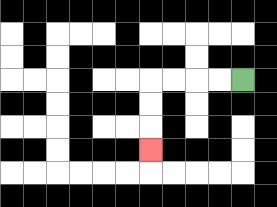{'start': '[10, 3]', 'end': '[6, 6]', 'path_directions': 'L,L,L,L,D,D,D', 'path_coordinates': '[[10, 3], [9, 3], [8, 3], [7, 3], [6, 3], [6, 4], [6, 5], [6, 6]]'}